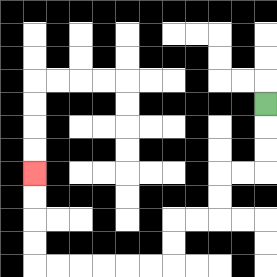{'start': '[11, 4]', 'end': '[1, 7]', 'path_directions': 'D,D,D,L,L,D,D,L,L,D,D,L,L,L,L,L,L,U,U,U,U', 'path_coordinates': '[[11, 4], [11, 5], [11, 6], [11, 7], [10, 7], [9, 7], [9, 8], [9, 9], [8, 9], [7, 9], [7, 10], [7, 11], [6, 11], [5, 11], [4, 11], [3, 11], [2, 11], [1, 11], [1, 10], [1, 9], [1, 8], [1, 7]]'}